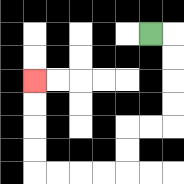{'start': '[6, 1]', 'end': '[1, 3]', 'path_directions': 'R,D,D,D,D,L,L,D,D,L,L,L,L,U,U,U,U', 'path_coordinates': '[[6, 1], [7, 1], [7, 2], [7, 3], [7, 4], [7, 5], [6, 5], [5, 5], [5, 6], [5, 7], [4, 7], [3, 7], [2, 7], [1, 7], [1, 6], [1, 5], [1, 4], [1, 3]]'}